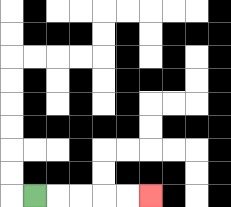{'start': '[1, 8]', 'end': '[6, 8]', 'path_directions': 'R,R,R,R,R', 'path_coordinates': '[[1, 8], [2, 8], [3, 8], [4, 8], [5, 8], [6, 8]]'}